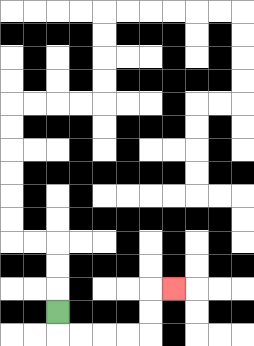{'start': '[2, 13]', 'end': '[7, 12]', 'path_directions': 'D,R,R,R,R,U,U,R', 'path_coordinates': '[[2, 13], [2, 14], [3, 14], [4, 14], [5, 14], [6, 14], [6, 13], [6, 12], [7, 12]]'}